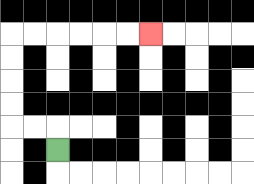{'start': '[2, 6]', 'end': '[6, 1]', 'path_directions': 'U,L,L,U,U,U,U,R,R,R,R,R,R', 'path_coordinates': '[[2, 6], [2, 5], [1, 5], [0, 5], [0, 4], [0, 3], [0, 2], [0, 1], [1, 1], [2, 1], [3, 1], [4, 1], [5, 1], [6, 1]]'}